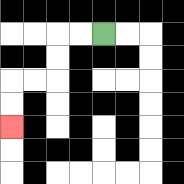{'start': '[4, 1]', 'end': '[0, 5]', 'path_directions': 'L,L,D,D,L,L,D,D', 'path_coordinates': '[[4, 1], [3, 1], [2, 1], [2, 2], [2, 3], [1, 3], [0, 3], [0, 4], [0, 5]]'}